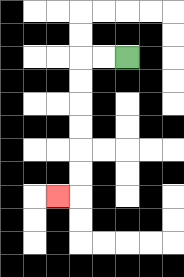{'start': '[5, 2]', 'end': '[2, 8]', 'path_directions': 'L,L,D,D,D,D,D,D,L', 'path_coordinates': '[[5, 2], [4, 2], [3, 2], [3, 3], [3, 4], [3, 5], [3, 6], [3, 7], [3, 8], [2, 8]]'}